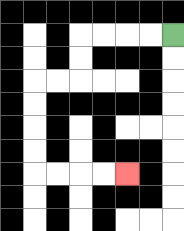{'start': '[7, 1]', 'end': '[5, 7]', 'path_directions': 'L,L,L,L,D,D,L,L,D,D,D,D,R,R,R,R', 'path_coordinates': '[[7, 1], [6, 1], [5, 1], [4, 1], [3, 1], [3, 2], [3, 3], [2, 3], [1, 3], [1, 4], [1, 5], [1, 6], [1, 7], [2, 7], [3, 7], [4, 7], [5, 7]]'}